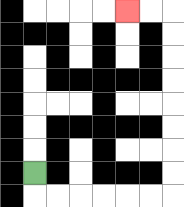{'start': '[1, 7]', 'end': '[5, 0]', 'path_directions': 'D,R,R,R,R,R,R,U,U,U,U,U,U,U,U,L,L', 'path_coordinates': '[[1, 7], [1, 8], [2, 8], [3, 8], [4, 8], [5, 8], [6, 8], [7, 8], [7, 7], [7, 6], [7, 5], [7, 4], [7, 3], [7, 2], [7, 1], [7, 0], [6, 0], [5, 0]]'}